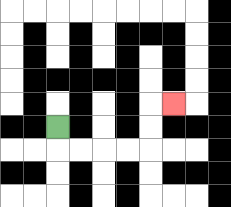{'start': '[2, 5]', 'end': '[7, 4]', 'path_directions': 'D,R,R,R,R,U,U,R', 'path_coordinates': '[[2, 5], [2, 6], [3, 6], [4, 6], [5, 6], [6, 6], [6, 5], [6, 4], [7, 4]]'}